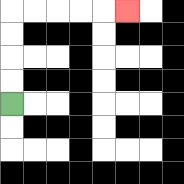{'start': '[0, 4]', 'end': '[5, 0]', 'path_directions': 'U,U,U,U,R,R,R,R,R', 'path_coordinates': '[[0, 4], [0, 3], [0, 2], [0, 1], [0, 0], [1, 0], [2, 0], [3, 0], [4, 0], [5, 0]]'}